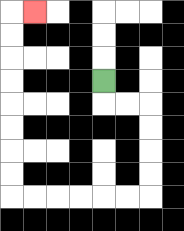{'start': '[4, 3]', 'end': '[1, 0]', 'path_directions': 'D,R,R,D,D,D,D,L,L,L,L,L,L,U,U,U,U,U,U,U,U,R', 'path_coordinates': '[[4, 3], [4, 4], [5, 4], [6, 4], [6, 5], [6, 6], [6, 7], [6, 8], [5, 8], [4, 8], [3, 8], [2, 8], [1, 8], [0, 8], [0, 7], [0, 6], [0, 5], [0, 4], [0, 3], [0, 2], [0, 1], [0, 0], [1, 0]]'}